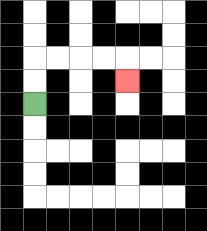{'start': '[1, 4]', 'end': '[5, 3]', 'path_directions': 'U,U,R,R,R,R,D', 'path_coordinates': '[[1, 4], [1, 3], [1, 2], [2, 2], [3, 2], [4, 2], [5, 2], [5, 3]]'}